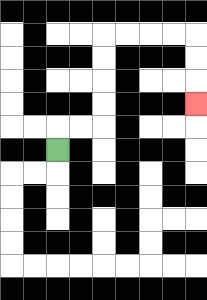{'start': '[2, 6]', 'end': '[8, 4]', 'path_directions': 'U,R,R,U,U,U,U,R,R,R,R,D,D,D', 'path_coordinates': '[[2, 6], [2, 5], [3, 5], [4, 5], [4, 4], [4, 3], [4, 2], [4, 1], [5, 1], [6, 1], [7, 1], [8, 1], [8, 2], [8, 3], [8, 4]]'}